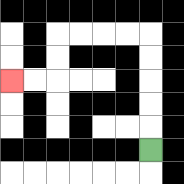{'start': '[6, 6]', 'end': '[0, 3]', 'path_directions': 'U,U,U,U,U,L,L,L,L,D,D,L,L', 'path_coordinates': '[[6, 6], [6, 5], [6, 4], [6, 3], [6, 2], [6, 1], [5, 1], [4, 1], [3, 1], [2, 1], [2, 2], [2, 3], [1, 3], [0, 3]]'}